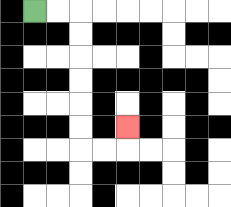{'start': '[1, 0]', 'end': '[5, 5]', 'path_directions': 'R,R,D,D,D,D,D,D,R,R,U', 'path_coordinates': '[[1, 0], [2, 0], [3, 0], [3, 1], [3, 2], [3, 3], [3, 4], [3, 5], [3, 6], [4, 6], [5, 6], [5, 5]]'}